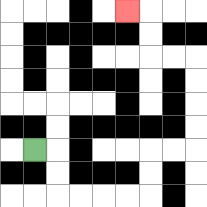{'start': '[1, 6]', 'end': '[5, 0]', 'path_directions': 'R,D,D,R,R,R,R,U,U,R,R,U,U,U,U,L,L,U,U,L', 'path_coordinates': '[[1, 6], [2, 6], [2, 7], [2, 8], [3, 8], [4, 8], [5, 8], [6, 8], [6, 7], [6, 6], [7, 6], [8, 6], [8, 5], [8, 4], [8, 3], [8, 2], [7, 2], [6, 2], [6, 1], [6, 0], [5, 0]]'}